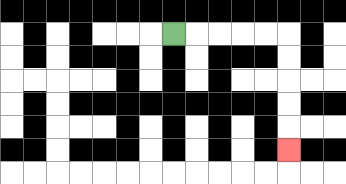{'start': '[7, 1]', 'end': '[12, 6]', 'path_directions': 'R,R,R,R,R,D,D,D,D,D', 'path_coordinates': '[[7, 1], [8, 1], [9, 1], [10, 1], [11, 1], [12, 1], [12, 2], [12, 3], [12, 4], [12, 5], [12, 6]]'}